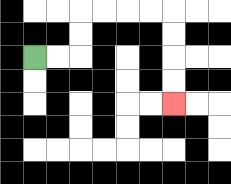{'start': '[1, 2]', 'end': '[7, 4]', 'path_directions': 'R,R,U,U,R,R,R,R,D,D,D,D', 'path_coordinates': '[[1, 2], [2, 2], [3, 2], [3, 1], [3, 0], [4, 0], [5, 0], [6, 0], [7, 0], [7, 1], [7, 2], [7, 3], [7, 4]]'}